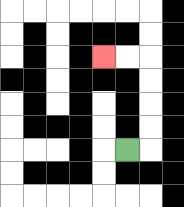{'start': '[5, 6]', 'end': '[4, 2]', 'path_directions': 'R,U,U,U,U,L,L', 'path_coordinates': '[[5, 6], [6, 6], [6, 5], [6, 4], [6, 3], [6, 2], [5, 2], [4, 2]]'}